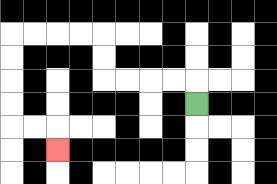{'start': '[8, 4]', 'end': '[2, 6]', 'path_directions': 'U,L,L,L,L,U,U,L,L,L,L,D,D,D,D,R,R,D', 'path_coordinates': '[[8, 4], [8, 3], [7, 3], [6, 3], [5, 3], [4, 3], [4, 2], [4, 1], [3, 1], [2, 1], [1, 1], [0, 1], [0, 2], [0, 3], [0, 4], [0, 5], [1, 5], [2, 5], [2, 6]]'}